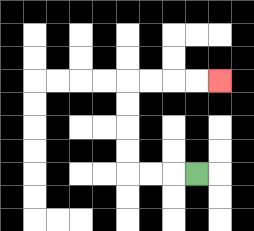{'start': '[8, 7]', 'end': '[9, 3]', 'path_directions': 'L,L,L,U,U,U,U,R,R,R,R', 'path_coordinates': '[[8, 7], [7, 7], [6, 7], [5, 7], [5, 6], [5, 5], [5, 4], [5, 3], [6, 3], [7, 3], [8, 3], [9, 3]]'}